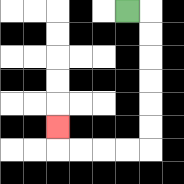{'start': '[5, 0]', 'end': '[2, 5]', 'path_directions': 'R,D,D,D,D,D,D,L,L,L,L,U', 'path_coordinates': '[[5, 0], [6, 0], [6, 1], [6, 2], [6, 3], [6, 4], [6, 5], [6, 6], [5, 6], [4, 6], [3, 6], [2, 6], [2, 5]]'}